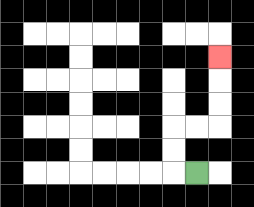{'start': '[8, 7]', 'end': '[9, 2]', 'path_directions': 'L,U,U,R,R,U,U,U', 'path_coordinates': '[[8, 7], [7, 7], [7, 6], [7, 5], [8, 5], [9, 5], [9, 4], [9, 3], [9, 2]]'}